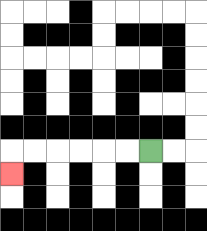{'start': '[6, 6]', 'end': '[0, 7]', 'path_directions': 'L,L,L,L,L,L,D', 'path_coordinates': '[[6, 6], [5, 6], [4, 6], [3, 6], [2, 6], [1, 6], [0, 6], [0, 7]]'}